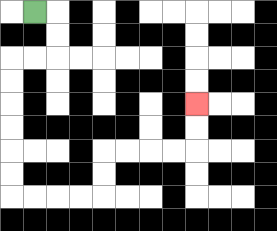{'start': '[1, 0]', 'end': '[8, 4]', 'path_directions': 'R,D,D,L,L,D,D,D,D,D,D,R,R,R,R,U,U,R,R,R,R,U,U', 'path_coordinates': '[[1, 0], [2, 0], [2, 1], [2, 2], [1, 2], [0, 2], [0, 3], [0, 4], [0, 5], [0, 6], [0, 7], [0, 8], [1, 8], [2, 8], [3, 8], [4, 8], [4, 7], [4, 6], [5, 6], [6, 6], [7, 6], [8, 6], [8, 5], [8, 4]]'}